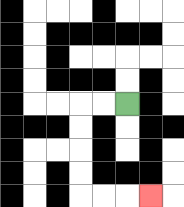{'start': '[5, 4]', 'end': '[6, 8]', 'path_directions': 'L,L,D,D,D,D,R,R,R', 'path_coordinates': '[[5, 4], [4, 4], [3, 4], [3, 5], [3, 6], [3, 7], [3, 8], [4, 8], [5, 8], [6, 8]]'}